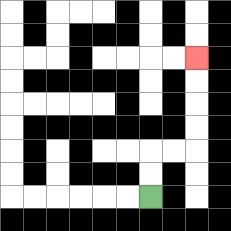{'start': '[6, 8]', 'end': '[8, 2]', 'path_directions': 'U,U,R,R,U,U,U,U', 'path_coordinates': '[[6, 8], [6, 7], [6, 6], [7, 6], [8, 6], [8, 5], [8, 4], [8, 3], [8, 2]]'}